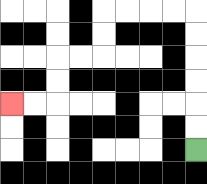{'start': '[8, 6]', 'end': '[0, 4]', 'path_directions': 'U,U,U,U,U,U,L,L,L,L,D,D,L,L,D,D,L,L', 'path_coordinates': '[[8, 6], [8, 5], [8, 4], [8, 3], [8, 2], [8, 1], [8, 0], [7, 0], [6, 0], [5, 0], [4, 0], [4, 1], [4, 2], [3, 2], [2, 2], [2, 3], [2, 4], [1, 4], [0, 4]]'}